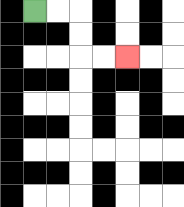{'start': '[1, 0]', 'end': '[5, 2]', 'path_directions': 'R,R,D,D,R,R', 'path_coordinates': '[[1, 0], [2, 0], [3, 0], [3, 1], [3, 2], [4, 2], [5, 2]]'}